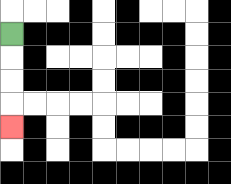{'start': '[0, 1]', 'end': '[0, 5]', 'path_directions': 'D,D,D,D', 'path_coordinates': '[[0, 1], [0, 2], [0, 3], [0, 4], [0, 5]]'}